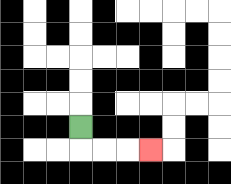{'start': '[3, 5]', 'end': '[6, 6]', 'path_directions': 'D,R,R,R', 'path_coordinates': '[[3, 5], [3, 6], [4, 6], [5, 6], [6, 6]]'}